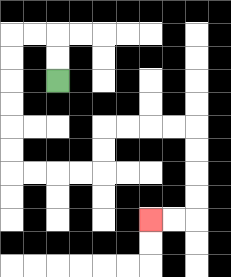{'start': '[2, 3]', 'end': '[6, 9]', 'path_directions': 'U,U,L,L,D,D,D,D,D,D,R,R,R,R,U,U,R,R,R,R,D,D,D,D,L,L', 'path_coordinates': '[[2, 3], [2, 2], [2, 1], [1, 1], [0, 1], [0, 2], [0, 3], [0, 4], [0, 5], [0, 6], [0, 7], [1, 7], [2, 7], [3, 7], [4, 7], [4, 6], [4, 5], [5, 5], [6, 5], [7, 5], [8, 5], [8, 6], [8, 7], [8, 8], [8, 9], [7, 9], [6, 9]]'}